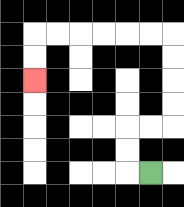{'start': '[6, 7]', 'end': '[1, 3]', 'path_directions': 'L,U,U,R,R,U,U,U,U,L,L,L,L,L,L,D,D', 'path_coordinates': '[[6, 7], [5, 7], [5, 6], [5, 5], [6, 5], [7, 5], [7, 4], [7, 3], [7, 2], [7, 1], [6, 1], [5, 1], [4, 1], [3, 1], [2, 1], [1, 1], [1, 2], [1, 3]]'}